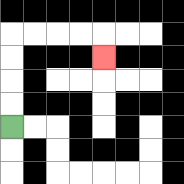{'start': '[0, 5]', 'end': '[4, 2]', 'path_directions': 'U,U,U,U,R,R,R,R,D', 'path_coordinates': '[[0, 5], [0, 4], [0, 3], [0, 2], [0, 1], [1, 1], [2, 1], [3, 1], [4, 1], [4, 2]]'}